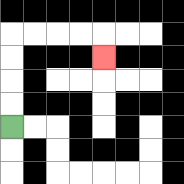{'start': '[0, 5]', 'end': '[4, 2]', 'path_directions': 'U,U,U,U,R,R,R,R,D', 'path_coordinates': '[[0, 5], [0, 4], [0, 3], [0, 2], [0, 1], [1, 1], [2, 1], [3, 1], [4, 1], [4, 2]]'}